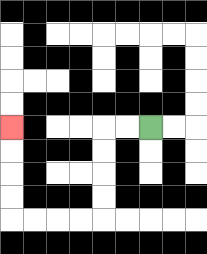{'start': '[6, 5]', 'end': '[0, 5]', 'path_directions': 'L,L,D,D,D,D,L,L,L,L,U,U,U,U', 'path_coordinates': '[[6, 5], [5, 5], [4, 5], [4, 6], [4, 7], [4, 8], [4, 9], [3, 9], [2, 9], [1, 9], [0, 9], [0, 8], [0, 7], [0, 6], [0, 5]]'}